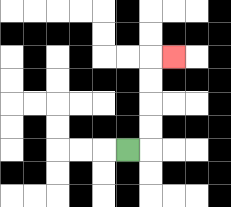{'start': '[5, 6]', 'end': '[7, 2]', 'path_directions': 'R,U,U,U,U,R', 'path_coordinates': '[[5, 6], [6, 6], [6, 5], [6, 4], [6, 3], [6, 2], [7, 2]]'}